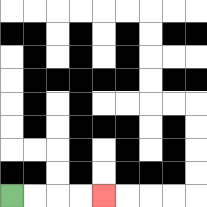{'start': '[0, 8]', 'end': '[4, 8]', 'path_directions': 'R,R,R,R', 'path_coordinates': '[[0, 8], [1, 8], [2, 8], [3, 8], [4, 8]]'}